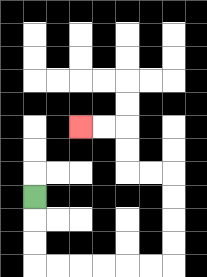{'start': '[1, 8]', 'end': '[3, 5]', 'path_directions': 'D,D,D,R,R,R,R,R,R,U,U,U,U,L,L,U,U,L,L', 'path_coordinates': '[[1, 8], [1, 9], [1, 10], [1, 11], [2, 11], [3, 11], [4, 11], [5, 11], [6, 11], [7, 11], [7, 10], [7, 9], [7, 8], [7, 7], [6, 7], [5, 7], [5, 6], [5, 5], [4, 5], [3, 5]]'}